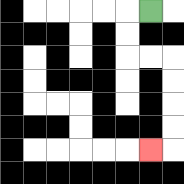{'start': '[6, 0]', 'end': '[6, 6]', 'path_directions': 'L,D,D,R,R,D,D,D,D,L', 'path_coordinates': '[[6, 0], [5, 0], [5, 1], [5, 2], [6, 2], [7, 2], [7, 3], [7, 4], [7, 5], [7, 6], [6, 6]]'}